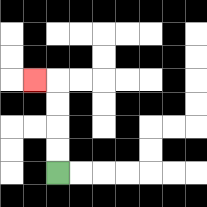{'start': '[2, 7]', 'end': '[1, 3]', 'path_directions': 'U,U,U,U,L', 'path_coordinates': '[[2, 7], [2, 6], [2, 5], [2, 4], [2, 3], [1, 3]]'}